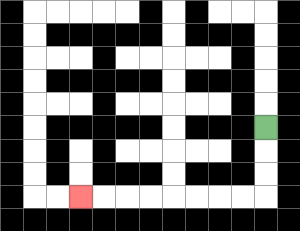{'start': '[11, 5]', 'end': '[3, 8]', 'path_directions': 'D,D,D,L,L,L,L,L,L,L,L', 'path_coordinates': '[[11, 5], [11, 6], [11, 7], [11, 8], [10, 8], [9, 8], [8, 8], [7, 8], [6, 8], [5, 8], [4, 8], [3, 8]]'}